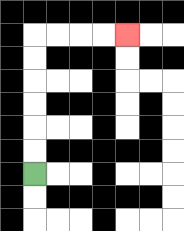{'start': '[1, 7]', 'end': '[5, 1]', 'path_directions': 'U,U,U,U,U,U,R,R,R,R', 'path_coordinates': '[[1, 7], [1, 6], [1, 5], [1, 4], [1, 3], [1, 2], [1, 1], [2, 1], [3, 1], [4, 1], [5, 1]]'}